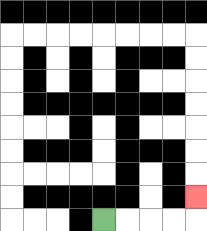{'start': '[4, 9]', 'end': '[8, 8]', 'path_directions': 'R,R,R,R,U', 'path_coordinates': '[[4, 9], [5, 9], [6, 9], [7, 9], [8, 9], [8, 8]]'}